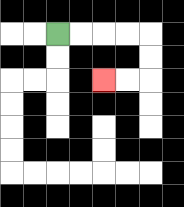{'start': '[2, 1]', 'end': '[4, 3]', 'path_directions': 'R,R,R,R,D,D,L,L', 'path_coordinates': '[[2, 1], [3, 1], [4, 1], [5, 1], [6, 1], [6, 2], [6, 3], [5, 3], [4, 3]]'}